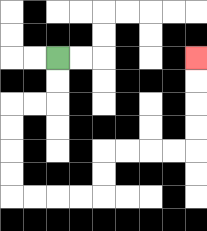{'start': '[2, 2]', 'end': '[8, 2]', 'path_directions': 'D,D,L,L,D,D,D,D,R,R,R,R,U,U,R,R,R,R,U,U,U,U', 'path_coordinates': '[[2, 2], [2, 3], [2, 4], [1, 4], [0, 4], [0, 5], [0, 6], [0, 7], [0, 8], [1, 8], [2, 8], [3, 8], [4, 8], [4, 7], [4, 6], [5, 6], [6, 6], [7, 6], [8, 6], [8, 5], [8, 4], [8, 3], [8, 2]]'}